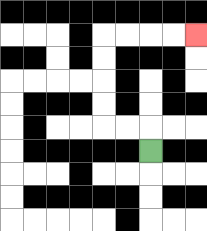{'start': '[6, 6]', 'end': '[8, 1]', 'path_directions': 'U,L,L,U,U,U,U,R,R,R,R', 'path_coordinates': '[[6, 6], [6, 5], [5, 5], [4, 5], [4, 4], [4, 3], [4, 2], [4, 1], [5, 1], [6, 1], [7, 1], [8, 1]]'}